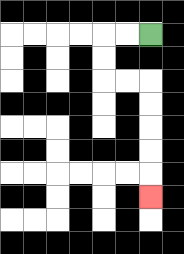{'start': '[6, 1]', 'end': '[6, 8]', 'path_directions': 'L,L,D,D,R,R,D,D,D,D,D', 'path_coordinates': '[[6, 1], [5, 1], [4, 1], [4, 2], [4, 3], [5, 3], [6, 3], [6, 4], [6, 5], [6, 6], [6, 7], [6, 8]]'}